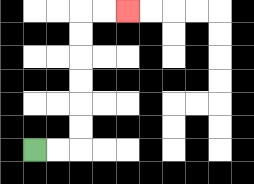{'start': '[1, 6]', 'end': '[5, 0]', 'path_directions': 'R,R,U,U,U,U,U,U,R,R', 'path_coordinates': '[[1, 6], [2, 6], [3, 6], [3, 5], [3, 4], [3, 3], [3, 2], [3, 1], [3, 0], [4, 0], [5, 0]]'}